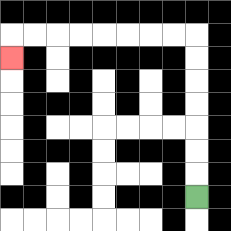{'start': '[8, 8]', 'end': '[0, 2]', 'path_directions': 'U,U,U,U,U,U,U,L,L,L,L,L,L,L,L,D', 'path_coordinates': '[[8, 8], [8, 7], [8, 6], [8, 5], [8, 4], [8, 3], [8, 2], [8, 1], [7, 1], [6, 1], [5, 1], [4, 1], [3, 1], [2, 1], [1, 1], [0, 1], [0, 2]]'}